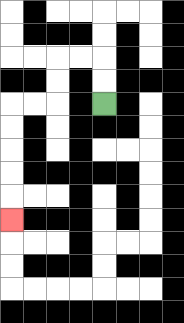{'start': '[4, 4]', 'end': '[0, 9]', 'path_directions': 'U,U,L,L,D,D,L,L,D,D,D,D,D', 'path_coordinates': '[[4, 4], [4, 3], [4, 2], [3, 2], [2, 2], [2, 3], [2, 4], [1, 4], [0, 4], [0, 5], [0, 6], [0, 7], [0, 8], [0, 9]]'}